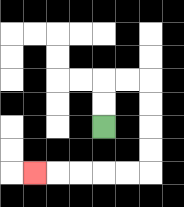{'start': '[4, 5]', 'end': '[1, 7]', 'path_directions': 'U,U,R,R,D,D,D,D,L,L,L,L,L', 'path_coordinates': '[[4, 5], [4, 4], [4, 3], [5, 3], [6, 3], [6, 4], [6, 5], [6, 6], [6, 7], [5, 7], [4, 7], [3, 7], [2, 7], [1, 7]]'}